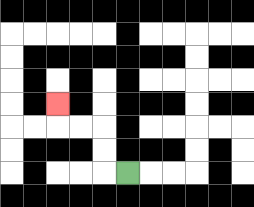{'start': '[5, 7]', 'end': '[2, 4]', 'path_directions': 'L,U,U,L,L,U', 'path_coordinates': '[[5, 7], [4, 7], [4, 6], [4, 5], [3, 5], [2, 5], [2, 4]]'}